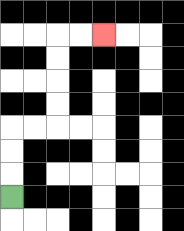{'start': '[0, 8]', 'end': '[4, 1]', 'path_directions': 'U,U,U,R,R,U,U,U,U,R,R', 'path_coordinates': '[[0, 8], [0, 7], [0, 6], [0, 5], [1, 5], [2, 5], [2, 4], [2, 3], [2, 2], [2, 1], [3, 1], [4, 1]]'}